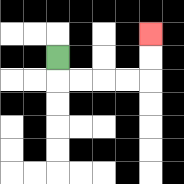{'start': '[2, 2]', 'end': '[6, 1]', 'path_directions': 'D,R,R,R,R,U,U', 'path_coordinates': '[[2, 2], [2, 3], [3, 3], [4, 3], [5, 3], [6, 3], [6, 2], [6, 1]]'}